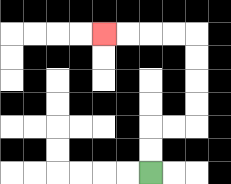{'start': '[6, 7]', 'end': '[4, 1]', 'path_directions': 'U,U,R,R,U,U,U,U,L,L,L,L', 'path_coordinates': '[[6, 7], [6, 6], [6, 5], [7, 5], [8, 5], [8, 4], [8, 3], [8, 2], [8, 1], [7, 1], [6, 1], [5, 1], [4, 1]]'}